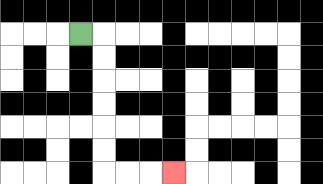{'start': '[3, 1]', 'end': '[7, 7]', 'path_directions': 'R,D,D,D,D,D,D,R,R,R', 'path_coordinates': '[[3, 1], [4, 1], [4, 2], [4, 3], [4, 4], [4, 5], [4, 6], [4, 7], [5, 7], [6, 7], [7, 7]]'}